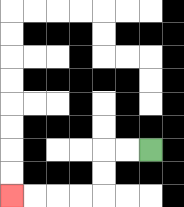{'start': '[6, 6]', 'end': '[0, 8]', 'path_directions': 'L,L,D,D,L,L,L,L', 'path_coordinates': '[[6, 6], [5, 6], [4, 6], [4, 7], [4, 8], [3, 8], [2, 8], [1, 8], [0, 8]]'}